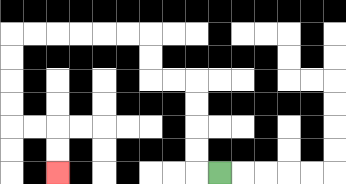{'start': '[9, 7]', 'end': '[2, 7]', 'path_directions': 'L,U,U,U,U,L,L,U,U,L,L,L,L,L,L,D,D,D,D,R,R,D,D', 'path_coordinates': '[[9, 7], [8, 7], [8, 6], [8, 5], [8, 4], [8, 3], [7, 3], [6, 3], [6, 2], [6, 1], [5, 1], [4, 1], [3, 1], [2, 1], [1, 1], [0, 1], [0, 2], [0, 3], [0, 4], [0, 5], [1, 5], [2, 5], [2, 6], [2, 7]]'}